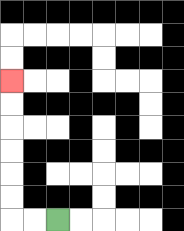{'start': '[2, 9]', 'end': '[0, 3]', 'path_directions': 'L,L,U,U,U,U,U,U', 'path_coordinates': '[[2, 9], [1, 9], [0, 9], [0, 8], [0, 7], [0, 6], [0, 5], [0, 4], [0, 3]]'}